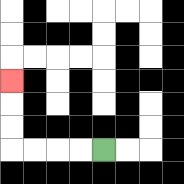{'start': '[4, 6]', 'end': '[0, 3]', 'path_directions': 'L,L,L,L,U,U,U', 'path_coordinates': '[[4, 6], [3, 6], [2, 6], [1, 6], [0, 6], [0, 5], [0, 4], [0, 3]]'}